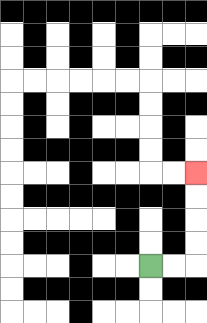{'start': '[6, 11]', 'end': '[8, 7]', 'path_directions': 'R,R,U,U,U,U', 'path_coordinates': '[[6, 11], [7, 11], [8, 11], [8, 10], [8, 9], [8, 8], [8, 7]]'}